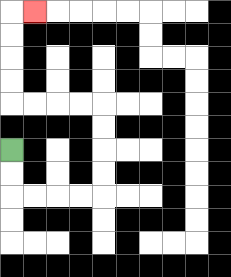{'start': '[0, 6]', 'end': '[1, 0]', 'path_directions': 'D,D,R,R,R,R,U,U,U,U,L,L,L,L,U,U,U,U,R', 'path_coordinates': '[[0, 6], [0, 7], [0, 8], [1, 8], [2, 8], [3, 8], [4, 8], [4, 7], [4, 6], [4, 5], [4, 4], [3, 4], [2, 4], [1, 4], [0, 4], [0, 3], [0, 2], [0, 1], [0, 0], [1, 0]]'}